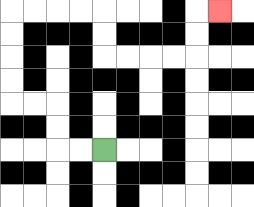{'start': '[4, 6]', 'end': '[9, 0]', 'path_directions': 'L,L,U,U,L,L,U,U,U,U,R,R,R,R,D,D,R,R,R,R,U,U,R', 'path_coordinates': '[[4, 6], [3, 6], [2, 6], [2, 5], [2, 4], [1, 4], [0, 4], [0, 3], [0, 2], [0, 1], [0, 0], [1, 0], [2, 0], [3, 0], [4, 0], [4, 1], [4, 2], [5, 2], [6, 2], [7, 2], [8, 2], [8, 1], [8, 0], [9, 0]]'}